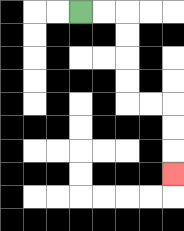{'start': '[3, 0]', 'end': '[7, 7]', 'path_directions': 'R,R,D,D,D,D,R,R,D,D,D', 'path_coordinates': '[[3, 0], [4, 0], [5, 0], [5, 1], [5, 2], [5, 3], [5, 4], [6, 4], [7, 4], [7, 5], [7, 6], [7, 7]]'}